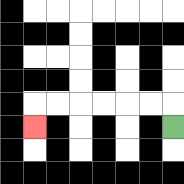{'start': '[7, 5]', 'end': '[1, 5]', 'path_directions': 'U,L,L,L,L,L,L,D', 'path_coordinates': '[[7, 5], [7, 4], [6, 4], [5, 4], [4, 4], [3, 4], [2, 4], [1, 4], [1, 5]]'}